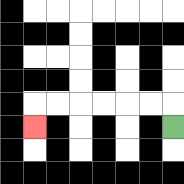{'start': '[7, 5]', 'end': '[1, 5]', 'path_directions': 'U,L,L,L,L,L,L,D', 'path_coordinates': '[[7, 5], [7, 4], [6, 4], [5, 4], [4, 4], [3, 4], [2, 4], [1, 4], [1, 5]]'}